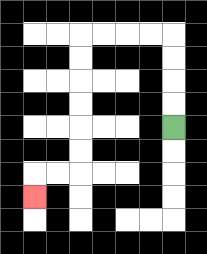{'start': '[7, 5]', 'end': '[1, 8]', 'path_directions': 'U,U,U,U,L,L,L,L,D,D,D,D,D,D,L,L,D', 'path_coordinates': '[[7, 5], [7, 4], [7, 3], [7, 2], [7, 1], [6, 1], [5, 1], [4, 1], [3, 1], [3, 2], [3, 3], [3, 4], [3, 5], [3, 6], [3, 7], [2, 7], [1, 7], [1, 8]]'}